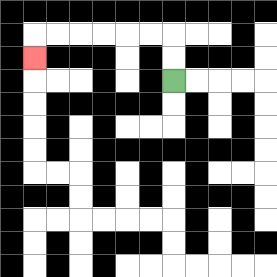{'start': '[7, 3]', 'end': '[1, 2]', 'path_directions': 'U,U,L,L,L,L,L,L,D', 'path_coordinates': '[[7, 3], [7, 2], [7, 1], [6, 1], [5, 1], [4, 1], [3, 1], [2, 1], [1, 1], [1, 2]]'}